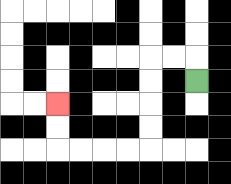{'start': '[8, 3]', 'end': '[2, 4]', 'path_directions': 'U,L,L,D,D,D,D,L,L,L,L,U,U', 'path_coordinates': '[[8, 3], [8, 2], [7, 2], [6, 2], [6, 3], [6, 4], [6, 5], [6, 6], [5, 6], [4, 6], [3, 6], [2, 6], [2, 5], [2, 4]]'}